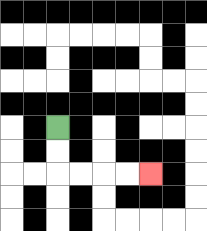{'start': '[2, 5]', 'end': '[6, 7]', 'path_directions': 'D,D,R,R,R,R', 'path_coordinates': '[[2, 5], [2, 6], [2, 7], [3, 7], [4, 7], [5, 7], [6, 7]]'}